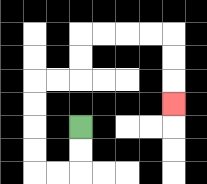{'start': '[3, 5]', 'end': '[7, 4]', 'path_directions': 'D,D,L,L,U,U,U,U,R,R,U,U,R,R,R,R,D,D,D', 'path_coordinates': '[[3, 5], [3, 6], [3, 7], [2, 7], [1, 7], [1, 6], [1, 5], [1, 4], [1, 3], [2, 3], [3, 3], [3, 2], [3, 1], [4, 1], [5, 1], [6, 1], [7, 1], [7, 2], [7, 3], [7, 4]]'}